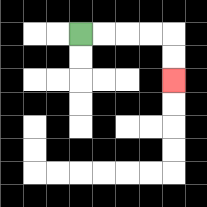{'start': '[3, 1]', 'end': '[7, 3]', 'path_directions': 'R,R,R,R,D,D', 'path_coordinates': '[[3, 1], [4, 1], [5, 1], [6, 1], [7, 1], [7, 2], [7, 3]]'}